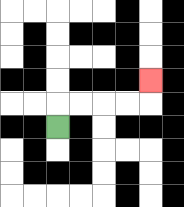{'start': '[2, 5]', 'end': '[6, 3]', 'path_directions': 'U,R,R,R,R,U', 'path_coordinates': '[[2, 5], [2, 4], [3, 4], [4, 4], [5, 4], [6, 4], [6, 3]]'}